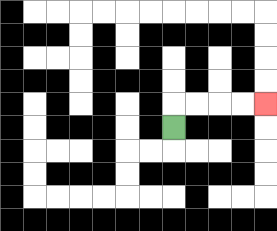{'start': '[7, 5]', 'end': '[11, 4]', 'path_directions': 'U,R,R,R,R', 'path_coordinates': '[[7, 5], [7, 4], [8, 4], [9, 4], [10, 4], [11, 4]]'}